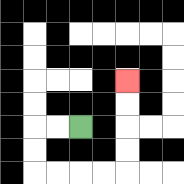{'start': '[3, 5]', 'end': '[5, 3]', 'path_directions': 'L,L,D,D,R,R,R,R,U,U,U,U', 'path_coordinates': '[[3, 5], [2, 5], [1, 5], [1, 6], [1, 7], [2, 7], [3, 7], [4, 7], [5, 7], [5, 6], [5, 5], [5, 4], [5, 3]]'}